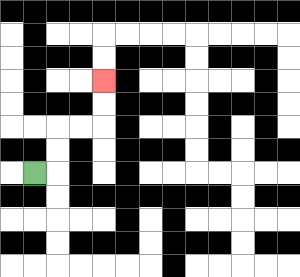{'start': '[1, 7]', 'end': '[4, 3]', 'path_directions': 'R,U,U,R,R,U,U', 'path_coordinates': '[[1, 7], [2, 7], [2, 6], [2, 5], [3, 5], [4, 5], [4, 4], [4, 3]]'}